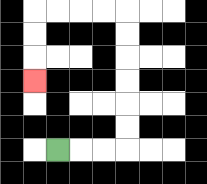{'start': '[2, 6]', 'end': '[1, 3]', 'path_directions': 'R,R,R,U,U,U,U,U,U,L,L,L,L,D,D,D', 'path_coordinates': '[[2, 6], [3, 6], [4, 6], [5, 6], [5, 5], [5, 4], [5, 3], [5, 2], [5, 1], [5, 0], [4, 0], [3, 0], [2, 0], [1, 0], [1, 1], [1, 2], [1, 3]]'}